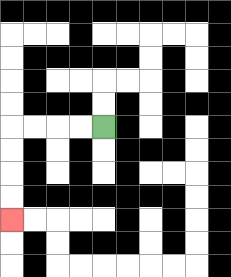{'start': '[4, 5]', 'end': '[0, 9]', 'path_directions': 'L,L,L,L,D,D,D,D', 'path_coordinates': '[[4, 5], [3, 5], [2, 5], [1, 5], [0, 5], [0, 6], [0, 7], [0, 8], [0, 9]]'}